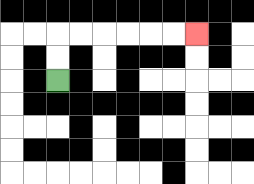{'start': '[2, 3]', 'end': '[8, 1]', 'path_directions': 'U,U,R,R,R,R,R,R', 'path_coordinates': '[[2, 3], [2, 2], [2, 1], [3, 1], [4, 1], [5, 1], [6, 1], [7, 1], [8, 1]]'}